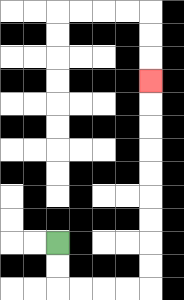{'start': '[2, 10]', 'end': '[6, 3]', 'path_directions': 'D,D,R,R,R,R,U,U,U,U,U,U,U,U,U', 'path_coordinates': '[[2, 10], [2, 11], [2, 12], [3, 12], [4, 12], [5, 12], [6, 12], [6, 11], [6, 10], [6, 9], [6, 8], [6, 7], [6, 6], [6, 5], [6, 4], [6, 3]]'}